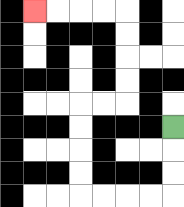{'start': '[7, 5]', 'end': '[1, 0]', 'path_directions': 'D,D,D,L,L,L,L,U,U,U,U,R,R,U,U,U,U,L,L,L,L', 'path_coordinates': '[[7, 5], [7, 6], [7, 7], [7, 8], [6, 8], [5, 8], [4, 8], [3, 8], [3, 7], [3, 6], [3, 5], [3, 4], [4, 4], [5, 4], [5, 3], [5, 2], [5, 1], [5, 0], [4, 0], [3, 0], [2, 0], [1, 0]]'}